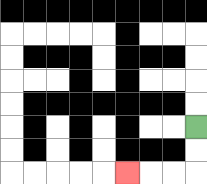{'start': '[8, 5]', 'end': '[5, 7]', 'path_directions': 'D,D,L,L,L', 'path_coordinates': '[[8, 5], [8, 6], [8, 7], [7, 7], [6, 7], [5, 7]]'}